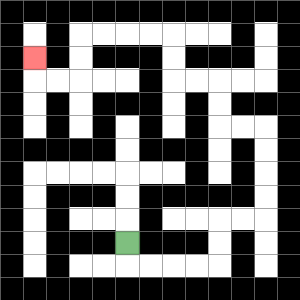{'start': '[5, 10]', 'end': '[1, 2]', 'path_directions': 'D,R,R,R,R,U,U,R,R,U,U,U,U,L,L,U,U,L,L,U,U,L,L,L,L,D,D,L,L,U', 'path_coordinates': '[[5, 10], [5, 11], [6, 11], [7, 11], [8, 11], [9, 11], [9, 10], [9, 9], [10, 9], [11, 9], [11, 8], [11, 7], [11, 6], [11, 5], [10, 5], [9, 5], [9, 4], [9, 3], [8, 3], [7, 3], [7, 2], [7, 1], [6, 1], [5, 1], [4, 1], [3, 1], [3, 2], [3, 3], [2, 3], [1, 3], [1, 2]]'}